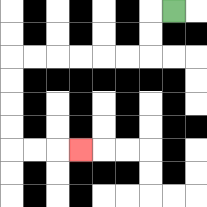{'start': '[7, 0]', 'end': '[3, 6]', 'path_directions': 'L,D,D,L,L,L,L,L,L,D,D,D,D,R,R,R', 'path_coordinates': '[[7, 0], [6, 0], [6, 1], [6, 2], [5, 2], [4, 2], [3, 2], [2, 2], [1, 2], [0, 2], [0, 3], [0, 4], [0, 5], [0, 6], [1, 6], [2, 6], [3, 6]]'}